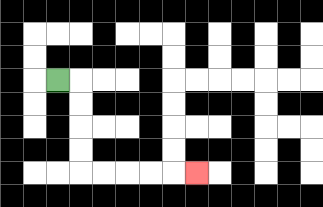{'start': '[2, 3]', 'end': '[8, 7]', 'path_directions': 'R,D,D,D,D,R,R,R,R,R', 'path_coordinates': '[[2, 3], [3, 3], [3, 4], [3, 5], [3, 6], [3, 7], [4, 7], [5, 7], [6, 7], [7, 7], [8, 7]]'}